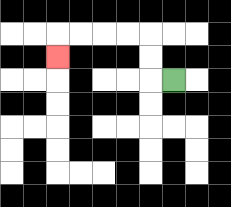{'start': '[7, 3]', 'end': '[2, 2]', 'path_directions': 'L,U,U,L,L,L,L,D', 'path_coordinates': '[[7, 3], [6, 3], [6, 2], [6, 1], [5, 1], [4, 1], [3, 1], [2, 1], [2, 2]]'}